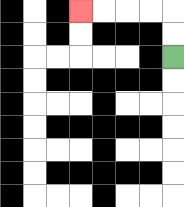{'start': '[7, 2]', 'end': '[3, 0]', 'path_directions': 'U,U,L,L,L,L', 'path_coordinates': '[[7, 2], [7, 1], [7, 0], [6, 0], [5, 0], [4, 0], [3, 0]]'}